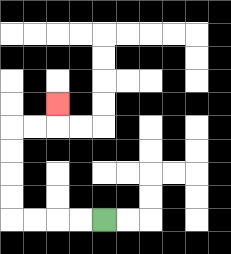{'start': '[4, 9]', 'end': '[2, 4]', 'path_directions': 'L,L,L,L,U,U,U,U,R,R,U', 'path_coordinates': '[[4, 9], [3, 9], [2, 9], [1, 9], [0, 9], [0, 8], [0, 7], [0, 6], [0, 5], [1, 5], [2, 5], [2, 4]]'}